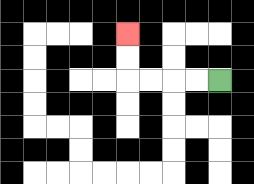{'start': '[9, 3]', 'end': '[5, 1]', 'path_directions': 'L,L,L,L,U,U', 'path_coordinates': '[[9, 3], [8, 3], [7, 3], [6, 3], [5, 3], [5, 2], [5, 1]]'}